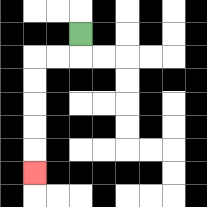{'start': '[3, 1]', 'end': '[1, 7]', 'path_directions': 'D,L,L,D,D,D,D,D', 'path_coordinates': '[[3, 1], [3, 2], [2, 2], [1, 2], [1, 3], [1, 4], [1, 5], [1, 6], [1, 7]]'}